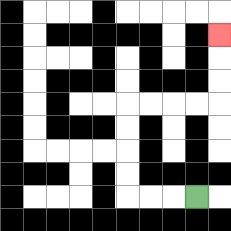{'start': '[8, 8]', 'end': '[9, 1]', 'path_directions': 'L,L,L,U,U,U,U,R,R,R,R,U,U,U', 'path_coordinates': '[[8, 8], [7, 8], [6, 8], [5, 8], [5, 7], [5, 6], [5, 5], [5, 4], [6, 4], [7, 4], [8, 4], [9, 4], [9, 3], [9, 2], [9, 1]]'}